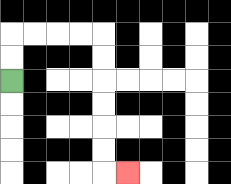{'start': '[0, 3]', 'end': '[5, 7]', 'path_directions': 'U,U,R,R,R,R,D,D,D,D,D,D,R', 'path_coordinates': '[[0, 3], [0, 2], [0, 1], [1, 1], [2, 1], [3, 1], [4, 1], [4, 2], [4, 3], [4, 4], [4, 5], [4, 6], [4, 7], [5, 7]]'}